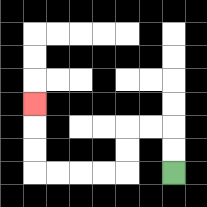{'start': '[7, 7]', 'end': '[1, 4]', 'path_directions': 'U,U,L,L,D,D,L,L,L,L,U,U,U', 'path_coordinates': '[[7, 7], [7, 6], [7, 5], [6, 5], [5, 5], [5, 6], [5, 7], [4, 7], [3, 7], [2, 7], [1, 7], [1, 6], [1, 5], [1, 4]]'}